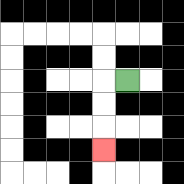{'start': '[5, 3]', 'end': '[4, 6]', 'path_directions': 'L,D,D,D', 'path_coordinates': '[[5, 3], [4, 3], [4, 4], [4, 5], [4, 6]]'}